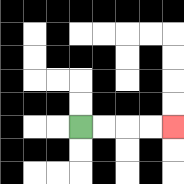{'start': '[3, 5]', 'end': '[7, 5]', 'path_directions': 'R,R,R,R', 'path_coordinates': '[[3, 5], [4, 5], [5, 5], [6, 5], [7, 5]]'}